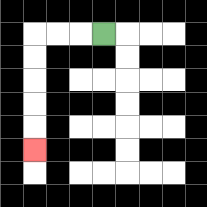{'start': '[4, 1]', 'end': '[1, 6]', 'path_directions': 'L,L,L,D,D,D,D,D', 'path_coordinates': '[[4, 1], [3, 1], [2, 1], [1, 1], [1, 2], [1, 3], [1, 4], [1, 5], [1, 6]]'}